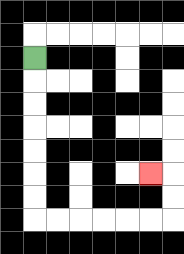{'start': '[1, 2]', 'end': '[6, 7]', 'path_directions': 'D,D,D,D,D,D,D,R,R,R,R,R,R,U,U,L', 'path_coordinates': '[[1, 2], [1, 3], [1, 4], [1, 5], [1, 6], [1, 7], [1, 8], [1, 9], [2, 9], [3, 9], [4, 9], [5, 9], [6, 9], [7, 9], [7, 8], [7, 7], [6, 7]]'}